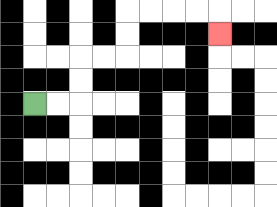{'start': '[1, 4]', 'end': '[9, 1]', 'path_directions': 'R,R,U,U,R,R,U,U,R,R,R,R,D', 'path_coordinates': '[[1, 4], [2, 4], [3, 4], [3, 3], [3, 2], [4, 2], [5, 2], [5, 1], [5, 0], [6, 0], [7, 0], [8, 0], [9, 0], [9, 1]]'}